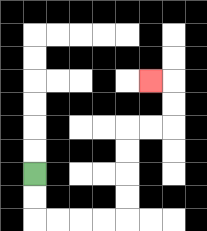{'start': '[1, 7]', 'end': '[6, 3]', 'path_directions': 'D,D,R,R,R,R,U,U,U,U,R,R,U,U,L', 'path_coordinates': '[[1, 7], [1, 8], [1, 9], [2, 9], [3, 9], [4, 9], [5, 9], [5, 8], [5, 7], [5, 6], [5, 5], [6, 5], [7, 5], [7, 4], [7, 3], [6, 3]]'}